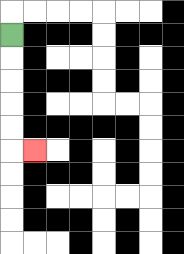{'start': '[0, 1]', 'end': '[1, 6]', 'path_directions': 'D,D,D,D,D,R', 'path_coordinates': '[[0, 1], [0, 2], [0, 3], [0, 4], [0, 5], [0, 6], [1, 6]]'}